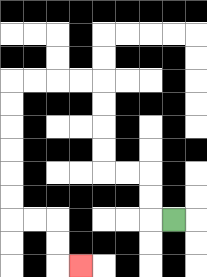{'start': '[7, 9]', 'end': '[3, 11]', 'path_directions': 'L,U,U,L,L,U,U,U,U,L,L,L,L,D,D,D,D,D,D,R,R,D,D,R', 'path_coordinates': '[[7, 9], [6, 9], [6, 8], [6, 7], [5, 7], [4, 7], [4, 6], [4, 5], [4, 4], [4, 3], [3, 3], [2, 3], [1, 3], [0, 3], [0, 4], [0, 5], [0, 6], [0, 7], [0, 8], [0, 9], [1, 9], [2, 9], [2, 10], [2, 11], [3, 11]]'}